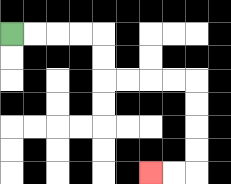{'start': '[0, 1]', 'end': '[6, 7]', 'path_directions': 'R,R,R,R,D,D,R,R,R,R,D,D,D,D,L,L', 'path_coordinates': '[[0, 1], [1, 1], [2, 1], [3, 1], [4, 1], [4, 2], [4, 3], [5, 3], [6, 3], [7, 3], [8, 3], [8, 4], [8, 5], [8, 6], [8, 7], [7, 7], [6, 7]]'}